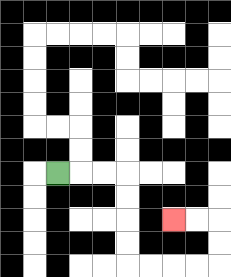{'start': '[2, 7]', 'end': '[7, 9]', 'path_directions': 'R,R,R,D,D,D,D,R,R,R,R,U,U,L,L', 'path_coordinates': '[[2, 7], [3, 7], [4, 7], [5, 7], [5, 8], [5, 9], [5, 10], [5, 11], [6, 11], [7, 11], [8, 11], [9, 11], [9, 10], [9, 9], [8, 9], [7, 9]]'}